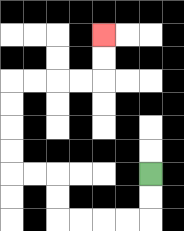{'start': '[6, 7]', 'end': '[4, 1]', 'path_directions': 'D,D,L,L,L,L,U,U,L,L,U,U,U,U,R,R,R,R,U,U', 'path_coordinates': '[[6, 7], [6, 8], [6, 9], [5, 9], [4, 9], [3, 9], [2, 9], [2, 8], [2, 7], [1, 7], [0, 7], [0, 6], [0, 5], [0, 4], [0, 3], [1, 3], [2, 3], [3, 3], [4, 3], [4, 2], [4, 1]]'}